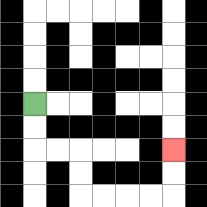{'start': '[1, 4]', 'end': '[7, 6]', 'path_directions': 'D,D,R,R,D,D,R,R,R,R,U,U', 'path_coordinates': '[[1, 4], [1, 5], [1, 6], [2, 6], [3, 6], [3, 7], [3, 8], [4, 8], [5, 8], [6, 8], [7, 8], [7, 7], [7, 6]]'}